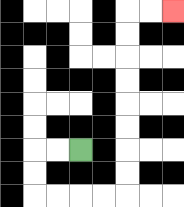{'start': '[3, 6]', 'end': '[7, 0]', 'path_directions': 'L,L,D,D,R,R,R,R,U,U,U,U,U,U,U,U,R,R', 'path_coordinates': '[[3, 6], [2, 6], [1, 6], [1, 7], [1, 8], [2, 8], [3, 8], [4, 8], [5, 8], [5, 7], [5, 6], [5, 5], [5, 4], [5, 3], [5, 2], [5, 1], [5, 0], [6, 0], [7, 0]]'}